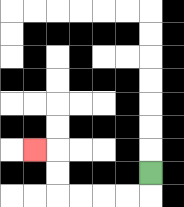{'start': '[6, 7]', 'end': '[1, 6]', 'path_directions': 'D,L,L,L,L,U,U,L', 'path_coordinates': '[[6, 7], [6, 8], [5, 8], [4, 8], [3, 8], [2, 8], [2, 7], [2, 6], [1, 6]]'}